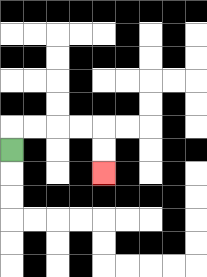{'start': '[0, 6]', 'end': '[4, 7]', 'path_directions': 'U,R,R,R,R,D,D', 'path_coordinates': '[[0, 6], [0, 5], [1, 5], [2, 5], [3, 5], [4, 5], [4, 6], [4, 7]]'}